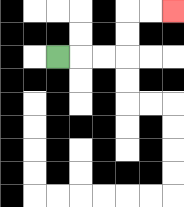{'start': '[2, 2]', 'end': '[7, 0]', 'path_directions': 'R,R,R,U,U,R,R', 'path_coordinates': '[[2, 2], [3, 2], [4, 2], [5, 2], [5, 1], [5, 0], [6, 0], [7, 0]]'}